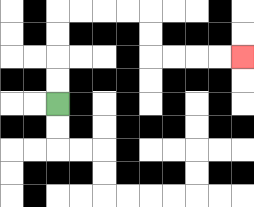{'start': '[2, 4]', 'end': '[10, 2]', 'path_directions': 'U,U,U,U,R,R,R,R,D,D,R,R,R,R', 'path_coordinates': '[[2, 4], [2, 3], [2, 2], [2, 1], [2, 0], [3, 0], [4, 0], [5, 0], [6, 0], [6, 1], [6, 2], [7, 2], [8, 2], [9, 2], [10, 2]]'}